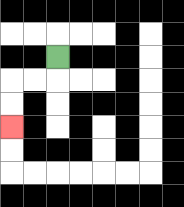{'start': '[2, 2]', 'end': '[0, 5]', 'path_directions': 'D,L,L,D,D', 'path_coordinates': '[[2, 2], [2, 3], [1, 3], [0, 3], [0, 4], [0, 5]]'}